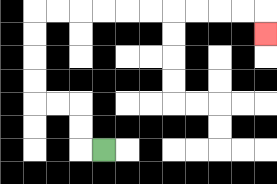{'start': '[4, 6]', 'end': '[11, 1]', 'path_directions': 'L,U,U,L,L,U,U,U,U,R,R,R,R,R,R,R,R,R,R,D', 'path_coordinates': '[[4, 6], [3, 6], [3, 5], [3, 4], [2, 4], [1, 4], [1, 3], [1, 2], [1, 1], [1, 0], [2, 0], [3, 0], [4, 0], [5, 0], [6, 0], [7, 0], [8, 0], [9, 0], [10, 0], [11, 0], [11, 1]]'}